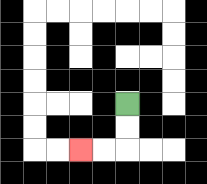{'start': '[5, 4]', 'end': '[3, 6]', 'path_directions': 'D,D,L,L', 'path_coordinates': '[[5, 4], [5, 5], [5, 6], [4, 6], [3, 6]]'}